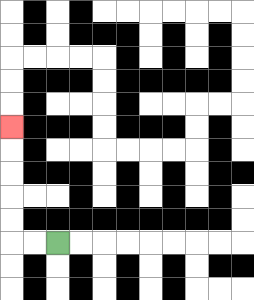{'start': '[2, 10]', 'end': '[0, 5]', 'path_directions': 'L,L,U,U,U,U,U', 'path_coordinates': '[[2, 10], [1, 10], [0, 10], [0, 9], [0, 8], [0, 7], [0, 6], [0, 5]]'}